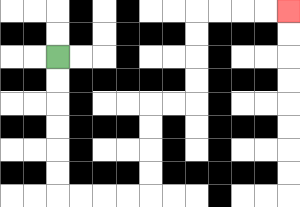{'start': '[2, 2]', 'end': '[12, 0]', 'path_directions': 'D,D,D,D,D,D,R,R,R,R,U,U,U,U,R,R,U,U,U,U,R,R,R,R', 'path_coordinates': '[[2, 2], [2, 3], [2, 4], [2, 5], [2, 6], [2, 7], [2, 8], [3, 8], [4, 8], [5, 8], [6, 8], [6, 7], [6, 6], [6, 5], [6, 4], [7, 4], [8, 4], [8, 3], [8, 2], [8, 1], [8, 0], [9, 0], [10, 0], [11, 0], [12, 0]]'}